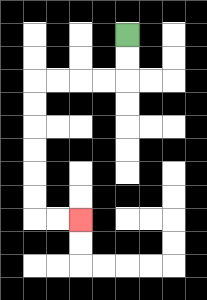{'start': '[5, 1]', 'end': '[3, 9]', 'path_directions': 'D,D,L,L,L,L,D,D,D,D,D,D,R,R', 'path_coordinates': '[[5, 1], [5, 2], [5, 3], [4, 3], [3, 3], [2, 3], [1, 3], [1, 4], [1, 5], [1, 6], [1, 7], [1, 8], [1, 9], [2, 9], [3, 9]]'}